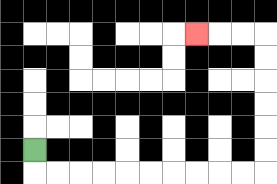{'start': '[1, 6]', 'end': '[8, 1]', 'path_directions': 'D,R,R,R,R,R,R,R,R,R,R,U,U,U,U,U,U,L,L,L', 'path_coordinates': '[[1, 6], [1, 7], [2, 7], [3, 7], [4, 7], [5, 7], [6, 7], [7, 7], [8, 7], [9, 7], [10, 7], [11, 7], [11, 6], [11, 5], [11, 4], [11, 3], [11, 2], [11, 1], [10, 1], [9, 1], [8, 1]]'}